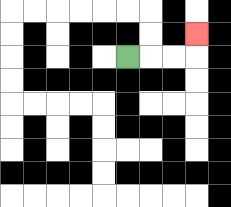{'start': '[5, 2]', 'end': '[8, 1]', 'path_directions': 'R,R,R,U', 'path_coordinates': '[[5, 2], [6, 2], [7, 2], [8, 2], [8, 1]]'}